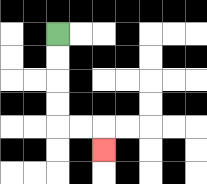{'start': '[2, 1]', 'end': '[4, 6]', 'path_directions': 'D,D,D,D,R,R,D', 'path_coordinates': '[[2, 1], [2, 2], [2, 3], [2, 4], [2, 5], [3, 5], [4, 5], [4, 6]]'}